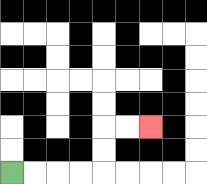{'start': '[0, 7]', 'end': '[6, 5]', 'path_directions': 'R,R,R,R,U,U,R,R', 'path_coordinates': '[[0, 7], [1, 7], [2, 7], [3, 7], [4, 7], [4, 6], [4, 5], [5, 5], [6, 5]]'}